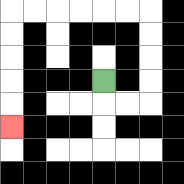{'start': '[4, 3]', 'end': '[0, 5]', 'path_directions': 'D,R,R,U,U,U,U,L,L,L,L,L,L,D,D,D,D,D', 'path_coordinates': '[[4, 3], [4, 4], [5, 4], [6, 4], [6, 3], [6, 2], [6, 1], [6, 0], [5, 0], [4, 0], [3, 0], [2, 0], [1, 0], [0, 0], [0, 1], [0, 2], [0, 3], [0, 4], [0, 5]]'}